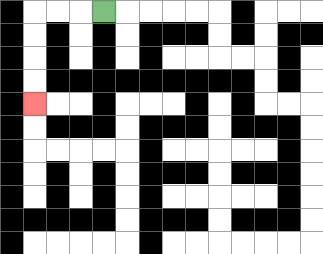{'start': '[4, 0]', 'end': '[1, 4]', 'path_directions': 'L,L,L,D,D,D,D', 'path_coordinates': '[[4, 0], [3, 0], [2, 0], [1, 0], [1, 1], [1, 2], [1, 3], [1, 4]]'}